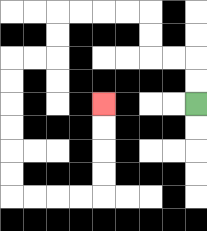{'start': '[8, 4]', 'end': '[4, 4]', 'path_directions': 'U,U,L,L,U,U,L,L,L,L,D,D,L,L,D,D,D,D,D,D,R,R,R,R,U,U,U,U', 'path_coordinates': '[[8, 4], [8, 3], [8, 2], [7, 2], [6, 2], [6, 1], [6, 0], [5, 0], [4, 0], [3, 0], [2, 0], [2, 1], [2, 2], [1, 2], [0, 2], [0, 3], [0, 4], [0, 5], [0, 6], [0, 7], [0, 8], [1, 8], [2, 8], [3, 8], [4, 8], [4, 7], [4, 6], [4, 5], [4, 4]]'}